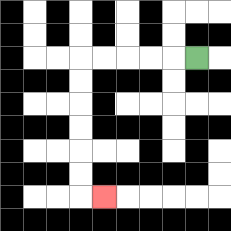{'start': '[8, 2]', 'end': '[4, 8]', 'path_directions': 'L,L,L,L,L,D,D,D,D,D,D,R', 'path_coordinates': '[[8, 2], [7, 2], [6, 2], [5, 2], [4, 2], [3, 2], [3, 3], [3, 4], [3, 5], [3, 6], [3, 7], [3, 8], [4, 8]]'}